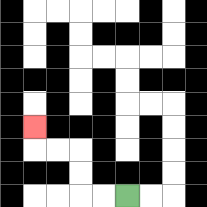{'start': '[5, 8]', 'end': '[1, 5]', 'path_directions': 'L,L,U,U,L,L,U', 'path_coordinates': '[[5, 8], [4, 8], [3, 8], [3, 7], [3, 6], [2, 6], [1, 6], [1, 5]]'}